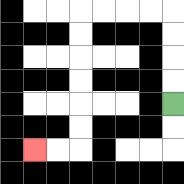{'start': '[7, 4]', 'end': '[1, 6]', 'path_directions': 'U,U,U,U,L,L,L,L,D,D,D,D,D,D,L,L', 'path_coordinates': '[[7, 4], [7, 3], [7, 2], [7, 1], [7, 0], [6, 0], [5, 0], [4, 0], [3, 0], [3, 1], [3, 2], [3, 3], [3, 4], [3, 5], [3, 6], [2, 6], [1, 6]]'}